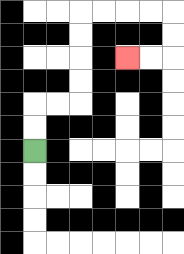{'start': '[1, 6]', 'end': '[5, 2]', 'path_directions': 'U,U,R,R,U,U,U,U,R,R,R,R,D,D,L,L', 'path_coordinates': '[[1, 6], [1, 5], [1, 4], [2, 4], [3, 4], [3, 3], [3, 2], [3, 1], [3, 0], [4, 0], [5, 0], [6, 0], [7, 0], [7, 1], [7, 2], [6, 2], [5, 2]]'}